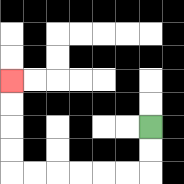{'start': '[6, 5]', 'end': '[0, 3]', 'path_directions': 'D,D,L,L,L,L,L,L,U,U,U,U', 'path_coordinates': '[[6, 5], [6, 6], [6, 7], [5, 7], [4, 7], [3, 7], [2, 7], [1, 7], [0, 7], [0, 6], [0, 5], [0, 4], [0, 3]]'}